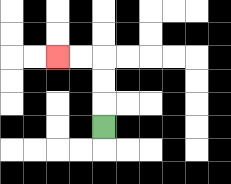{'start': '[4, 5]', 'end': '[2, 2]', 'path_directions': 'U,U,U,L,L', 'path_coordinates': '[[4, 5], [4, 4], [4, 3], [4, 2], [3, 2], [2, 2]]'}